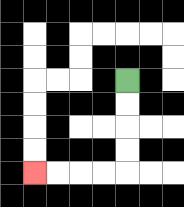{'start': '[5, 3]', 'end': '[1, 7]', 'path_directions': 'D,D,D,D,L,L,L,L', 'path_coordinates': '[[5, 3], [5, 4], [5, 5], [5, 6], [5, 7], [4, 7], [3, 7], [2, 7], [1, 7]]'}